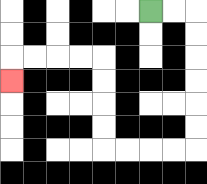{'start': '[6, 0]', 'end': '[0, 3]', 'path_directions': 'R,R,D,D,D,D,D,D,L,L,L,L,U,U,U,U,L,L,L,L,D', 'path_coordinates': '[[6, 0], [7, 0], [8, 0], [8, 1], [8, 2], [8, 3], [8, 4], [8, 5], [8, 6], [7, 6], [6, 6], [5, 6], [4, 6], [4, 5], [4, 4], [4, 3], [4, 2], [3, 2], [2, 2], [1, 2], [0, 2], [0, 3]]'}